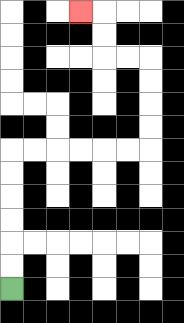{'start': '[0, 12]', 'end': '[3, 0]', 'path_directions': 'U,U,U,U,U,U,R,R,R,R,R,R,U,U,U,U,L,L,U,U,L', 'path_coordinates': '[[0, 12], [0, 11], [0, 10], [0, 9], [0, 8], [0, 7], [0, 6], [1, 6], [2, 6], [3, 6], [4, 6], [5, 6], [6, 6], [6, 5], [6, 4], [6, 3], [6, 2], [5, 2], [4, 2], [4, 1], [4, 0], [3, 0]]'}